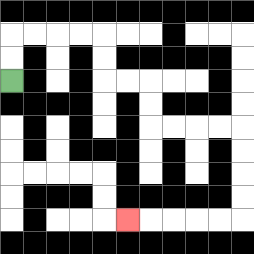{'start': '[0, 3]', 'end': '[5, 9]', 'path_directions': 'U,U,R,R,R,R,D,D,R,R,D,D,R,R,R,R,D,D,D,D,L,L,L,L,L', 'path_coordinates': '[[0, 3], [0, 2], [0, 1], [1, 1], [2, 1], [3, 1], [4, 1], [4, 2], [4, 3], [5, 3], [6, 3], [6, 4], [6, 5], [7, 5], [8, 5], [9, 5], [10, 5], [10, 6], [10, 7], [10, 8], [10, 9], [9, 9], [8, 9], [7, 9], [6, 9], [5, 9]]'}